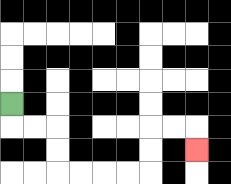{'start': '[0, 4]', 'end': '[8, 6]', 'path_directions': 'D,R,R,D,D,R,R,R,R,U,U,R,R,D', 'path_coordinates': '[[0, 4], [0, 5], [1, 5], [2, 5], [2, 6], [2, 7], [3, 7], [4, 7], [5, 7], [6, 7], [6, 6], [6, 5], [7, 5], [8, 5], [8, 6]]'}